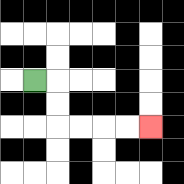{'start': '[1, 3]', 'end': '[6, 5]', 'path_directions': 'R,D,D,R,R,R,R', 'path_coordinates': '[[1, 3], [2, 3], [2, 4], [2, 5], [3, 5], [4, 5], [5, 5], [6, 5]]'}